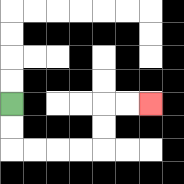{'start': '[0, 4]', 'end': '[6, 4]', 'path_directions': 'D,D,R,R,R,R,U,U,R,R', 'path_coordinates': '[[0, 4], [0, 5], [0, 6], [1, 6], [2, 6], [3, 6], [4, 6], [4, 5], [4, 4], [5, 4], [6, 4]]'}